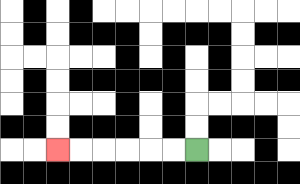{'start': '[8, 6]', 'end': '[2, 6]', 'path_directions': 'L,L,L,L,L,L', 'path_coordinates': '[[8, 6], [7, 6], [6, 6], [5, 6], [4, 6], [3, 6], [2, 6]]'}